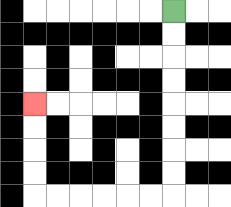{'start': '[7, 0]', 'end': '[1, 4]', 'path_directions': 'D,D,D,D,D,D,D,D,L,L,L,L,L,L,U,U,U,U', 'path_coordinates': '[[7, 0], [7, 1], [7, 2], [7, 3], [7, 4], [7, 5], [7, 6], [7, 7], [7, 8], [6, 8], [5, 8], [4, 8], [3, 8], [2, 8], [1, 8], [1, 7], [1, 6], [1, 5], [1, 4]]'}